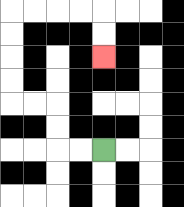{'start': '[4, 6]', 'end': '[4, 2]', 'path_directions': 'L,L,U,U,L,L,U,U,U,U,R,R,R,R,D,D', 'path_coordinates': '[[4, 6], [3, 6], [2, 6], [2, 5], [2, 4], [1, 4], [0, 4], [0, 3], [0, 2], [0, 1], [0, 0], [1, 0], [2, 0], [3, 0], [4, 0], [4, 1], [4, 2]]'}